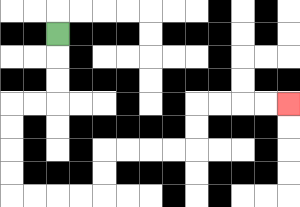{'start': '[2, 1]', 'end': '[12, 4]', 'path_directions': 'D,D,D,L,L,D,D,D,D,R,R,R,R,U,U,R,R,R,R,U,U,R,R,R,R', 'path_coordinates': '[[2, 1], [2, 2], [2, 3], [2, 4], [1, 4], [0, 4], [0, 5], [0, 6], [0, 7], [0, 8], [1, 8], [2, 8], [3, 8], [4, 8], [4, 7], [4, 6], [5, 6], [6, 6], [7, 6], [8, 6], [8, 5], [8, 4], [9, 4], [10, 4], [11, 4], [12, 4]]'}